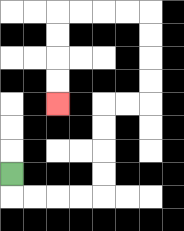{'start': '[0, 7]', 'end': '[2, 4]', 'path_directions': 'D,R,R,R,R,U,U,U,U,R,R,U,U,U,U,L,L,L,L,D,D,D,D', 'path_coordinates': '[[0, 7], [0, 8], [1, 8], [2, 8], [3, 8], [4, 8], [4, 7], [4, 6], [4, 5], [4, 4], [5, 4], [6, 4], [6, 3], [6, 2], [6, 1], [6, 0], [5, 0], [4, 0], [3, 0], [2, 0], [2, 1], [2, 2], [2, 3], [2, 4]]'}